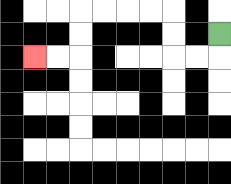{'start': '[9, 1]', 'end': '[1, 2]', 'path_directions': 'D,L,L,U,U,L,L,L,L,D,D,L,L', 'path_coordinates': '[[9, 1], [9, 2], [8, 2], [7, 2], [7, 1], [7, 0], [6, 0], [5, 0], [4, 0], [3, 0], [3, 1], [3, 2], [2, 2], [1, 2]]'}